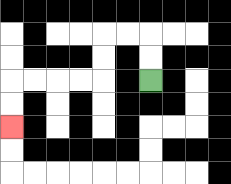{'start': '[6, 3]', 'end': '[0, 5]', 'path_directions': 'U,U,L,L,D,D,L,L,L,L,D,D', 'path_coordinates': '[[6, 3], [6, 2], [6, 1], [5, 1], [4, 1], [4, 2], [4, 3], [3, 3], [2, 3], [1, 3], [0, 3], [0, 4], [0, 5]]'}